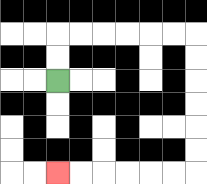{'start': '[2, 3]', 'end': '[2, 7]', 'path_directions': 'U,U,R,R,R,R,R,R,D,D,D,D,D,D,L,L,L,L,L,L', 'path_coordinates': '[[2, 3], [2, 2], [2, 1], [3, 1], [4, 1], [5, 1], [6, 1], [7, 1], [8, 1], [8, 2], [8, 3], [8, 4], [8, 5], [8, 6], [8, 7], [7, 7], [6, 7], [5, 7], [4, 7], [3, 7], [2, 7]]'}